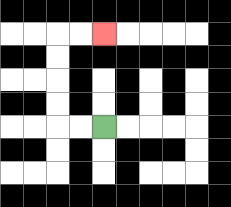{'start': '[4, 5]', 'end': '[4, 1]', 'path_directions': 'L,L,U,U,U,U,R,R', 'path_coordinates': '[[4, 5], [3, 5], [2, 5], [2, 4], [2, 3], [2, 2], [2, 1], [3, 1], [4, 1]]'}